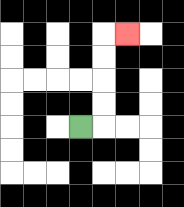{'start': '[3, 5]', 'end': '[5, 1]', 'path_directions': 'R,U,U,U,U,R', 'path_coordinates': '[[3, 5], [4, 5], [4, 4], [4, 3], [4, 2], [4, 1], [5, 1]]'}